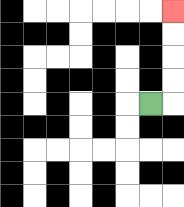{'start': '[6, 4]', 'end': '[7, 0]', 'path_directions': 'R,U,U,U,U', 'path_coordinates': '[[6, 4], [7, 4], [7, 3], [7, 2], [7, 1], [7, 0]]'}